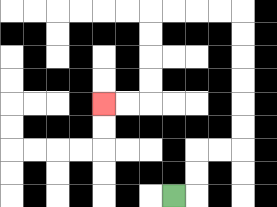{'start': '[7, 8]', 'end': '[4, 4]', 'path_directions': 'R,U,U,R,R,U,U,U,U,U,U,L,L,L,L,D,D,D,D,L,L', 'path_coordinates': '[[7, 8], [8, 8], [8, 7], [8, 6], [9, 6], [10, 6], [10, 5], [10, 4], [10, 3], [10, 2], [10, 1], [10, 0], [9, 0], [8, 0], [7, 0], [6, 0], [6, 1], [6, 2], [6, 3], [6, 4], [5, 4], [4, 4]]'}